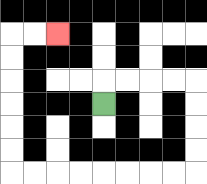{'start': '[4, 4]', 'end': '[2, 1]', 'path_directions': 'U,R,R,R,R,D,D,D,D,L,L,L,L,L,L,L,L,U,U,U,U,U,U,R,R', 'path_coordinates': '[[4, 4], [4, 3], [5, 3], [6, 3], [7, 3], [8, 3], [8, 4], [8, 5], [8, 6], [8, 7], [7, 7], [6, 7], [5, 7], [4, 7], [3, 7], [2, 7], [1, 7], [0, 7], [0, 6], [0, 5], [0, 4], [0, 3], [0, 2], [0, 1], [1, 1], [2, 1]]'}